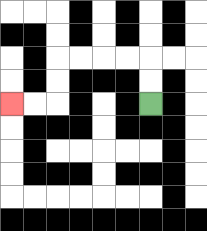{'start': '[6, 4]', 'end': '[0, 4]', 'path_directions': 'U,U,L,L,L,L,D,D,L,L', 'path_coordinates': '[[6, 4], [6, 3], [6, 2], [5, 2], [4, 2], [3, 2], [2, 2], [2, 3], [2, 4], [1, 4], [0, 4]]'}